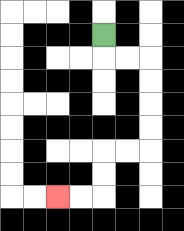{'start': '[4, 1]', 'end': '[2, 8]', 'path_directions': 'D,R,R,D,D,D,D,L,L,D,D,L,L', 'path_coordinates': '[[4, 1], [4, 2], [5, 2], [6, 2], [6, 3], [6, 4], [6, 5], [6, 6], [5, 6], [4, 6], [4, 7], [4, 8], [3, 8], [2, 8]]'}